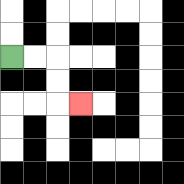{'start': '[0, 2]', 'end': '[3, 4]', 'path_directions': 'R,R,D,D,R', 'path_coordinates': '[[0, 2], [1, 2], [2, 2], [2, 3], [2, 4], [3, 4]]'}